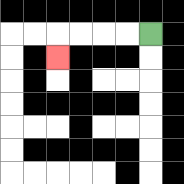{'start': '[6, 1]', 'end': '[2, 2]', 'path_directions': 'L,L,L,L,D', 'path_coordinates': '[[6, 1], [5, 1], [4, 1], [3, 1], [2, 1], [2, 2]]'}